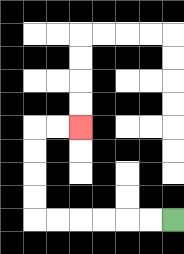{'start': '[7, 9]', 'end': '[3, 5]', 'path_directions': 'L,L,L,L,L,L,U,U,U,U,R,R', 'path_coordinates': '[[7, 9], [6, 9], [5, 9], [4, 9], [3, 9], [2, 9], [1, 9], [1, 8], [1, 7], [1, 6], [1, 5], [2, 5], [3, 5]]'}